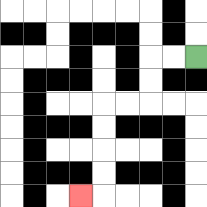{'start': '[8, 2]', 'end': '[3, 8]', 'path_directions': 'L,L,D,D,L,L,D,D,D,D,L', 'path_coordinates': '[[8, 2], [7, 2], [6, 2], [6, 3], [6, 4], [5, 4], [4, 4], [4, 5], [4, 6], [4, 7], [4, 8], [3, 8]]'}